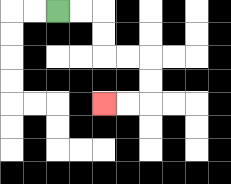{'start': '[2, 0]', 'end': '[4, 4]', 'path_directions': 'R,R,D,D,R,R,D,D,L,L', 'path_coordinates': '[[2, 0], [3, 0], [4, 0], [4, 1], [4, 2], [5, 2], [6, 2], [6, 3], [6, 4], [5, 4], [4, 4]]'}